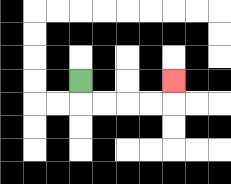{'start': '[3, 3]', 'end': '[7, 3]', 'path_directions': 'D,R,R,R,R,U', 'path_coordinates': '[[3, 3], [3, 4], [4, 4], [5, 4], [6, 4], [7, 4], [7, 3]]'}